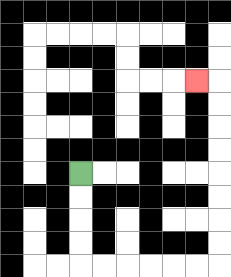{'start': '[3, 7]', 'end': '[8, 3]', 'path_directions': 'D,D,D,D,R,R,R,R,R,R,U,U,U,U,U,U,U,U,L', 'path_coordinates': '[[3, 7], [3, 8], [3, 9], [3, 10], [3, 11], [4, 11], [5, 11], [6, 11], [7, 11], [8, 11], [9, 11], [9, 10], [9, 9], [9, 8], [9, 7], [9, 6], [9, 5], [9, 4], [9, 3], [8, 3]]'}